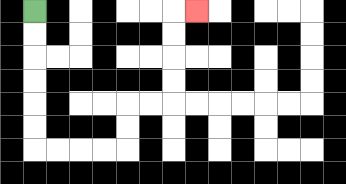{'start': '[1, 0]', 'end': '[8, 0]', 'path_directions': 'D,D,D,D,D,D,R,R,R,R,U,U,R,R,U,U,U,U,R', 'path_coordinates': '[[1, 0], [1, 1], [1, 2], [1, 3], [1, 4], [1, 5], [1, 6], [2, 6], [3, 6], [4, 6], [5, 6], [5, 5], [5, 4], [6, 4], [7, 4], [7, 3], [7, 2], [7, 1], [7, 0], [8, 0]]'}